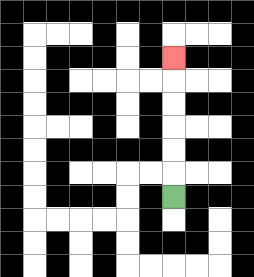{'start': '[7, 8]', 'end': '[7, 2]', 'path_directions': 'U,U,U,U,U,U', 'path_coordinates': '[[7, 8], [7, 7], [7, 6], [7, 5], [7, 4], [7, 3], [7, 2]]'}